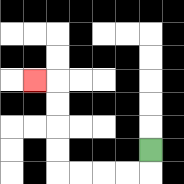{'start': '[6, 6]', 'end': '[1, 3]', 'path_directions': 'D,L,L,L,L,U,U,U,U,L', 'path_coordinates': '[[6, 6], [6, 7], [5, 7], [4, 7], [3, 7], [2, 7], [2, 6], [2, 5], [2, 4], [2, 3], [1, 3]]'}